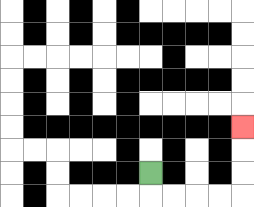{'start': '[6, 7]', 'end': '[10, 5]', 'path_directions': 'D,R,R,R,R,U,U,U', 'path_coordinates': '[[6, 7], [6, 8], [7, 8], [8, 8], [9, 8], [10, 8], [10, 7], [10, 6], [10, 5]]'}